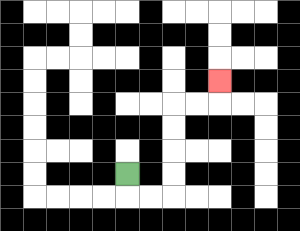{'start': '[5, 7]', 'end': '[9, 3]', 'path_directions': 'D,R,R,U,U,U,U,R,R,U', 'path_coordinates': '[[5, 7], [5, 8], [6, 8], [7, 8], [7, 7], [7, 6], [7, 5], [7, 4], [8, 4], [9, 4], [9, 3]]'}